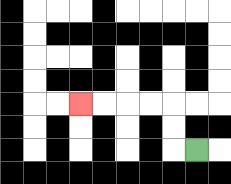{'start': '[8, 6]', 'end': '[3, 4]', 'path_directions': 'L,U,U,L,L,L,L', 'path_coordinates': '[[8, 6], [7, 6], [7, 5], [7, 4], [6, 4], [5, 4], [4, 4], [3, 4]]'}